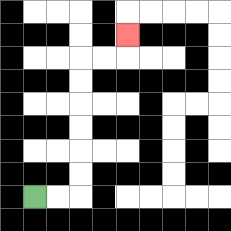{'start': '[1, 8]', 'end': '[5, 1]', 'path_directions': 'R,R,U,U,U,U,U,U,R,R,U', 'path_coordinates': '[[1, 8], [2, 8], [3, 8], [3, 7], [3, 6], [3, 5], [3, 4], [3, 3], [3, 2], [4, 2], [5, 2], [5, 1]]'}